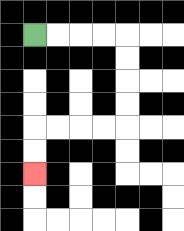{'start': '[1, 1]', 'end': '[1, 7]', 'path_directions': 'R,R,R,R,D,D,D,D,L,L,L,L,D,D', 'path_coordinates': '[[1, 1], [2, 1], [3, 1], [4, 1], [5, 1], [5, 2], [5, 3], [5, 4], [5, 5], [4, 5], [3, 5], [2, 5], [1, 5], [1, 6], [1, 7]]'}